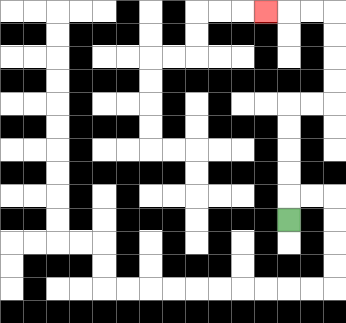{'start': '[12, 9]', 'end': '[11, 0]', 'path_directions': 'U,U,U,U,U,R,R,U,U,U,U,L,L,L', 'path_coordinates': '[[12, 9], [12, 8], [12, 7], [12, 6], [12, 5], [12, 4], [13, 4], [14, 4], [14, 3], [14, 2], [14, 1], [14, 0], [13, 0], [12, 0], [11, 0]]'}